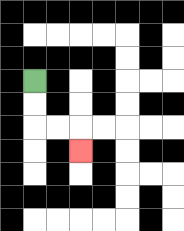{'start': '[1, 3]', 'end': '[3, 6]', 'path_directions': 'D,D,R,R,D', 'path_coordinates': '[[1, 3], [1, 4], [1, 5], [2, 5], [3, 5], [3, 6]]'}